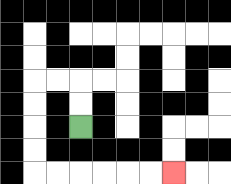{'start': '[3, 5]', 'end': '[7, 7]', 'path_directions': 'U,U,L,L,D,D,D,D,R,R,R,R,R,R', 'path_coordinates': '[[3, 5], [3, 4], [3, 3], [2, 3], [1, 3], [1, 4], [1, 5], [1, 6], [1, 7], [2, 7], [3, 7], [4, 7], [5, 7], [6, 7], [7, 7]]'}